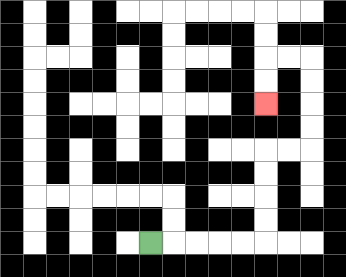{'start': '[6, 10]', 'end': '[11, 4]', 'path_directions': 'R,R,R,R,R,U,U,U,U,R,R,U,U,U,U,L,L,D,D', 'path_coordinates': '[[6, 10], [7, 10], [8, 10], [9, 10], [10, 10], [11, 10], [11, 9], [11, 8], [11, 7], [11, 6], [12, 6], [13, 6], [13, 5], [13, 4], [13, 3], [13, 2], [12, 2], [11, 2], [11, 3], [11, 4]]'}